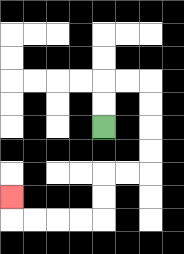{'start': '[4, 5]', 'end': '[0, 8]', 'path_directions': 'U,U,R,R,D,D,D,D,L,L,D,D,L,L,L,L,U', 'path_coordinates': '[[4, 5], [4, 4], [4, 3], [5, 3], [6, 3], [6, 4], [6, 5], [6, 6], [6, 7], [5, 7], [4, 7], [4, 8], [4, 9], [3, 9], [2, 9], [1, 9], [0, 9], [0, 8]]'}